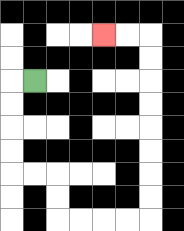{'start': '[1, 3]', 'end': '[4, 1]', 'path_directions': 'L,D,D,D,D,R,R,D,D,R,R,R,R,U,U,U,U,U,U,U,U,L,L', 'path_coordinates': '[[1, 3], [0, 3], [0, 4], [0, 5], [0, 6], [0, 7], [1, 7], [2, 7], [2, 8], [2, 9], [3, 9], [4, 9], [5, 9], [6, 9], [6, 8], [6, 7], [6, 6], [6, 5], [6, 4], [6, 3], [6, 2], [6, 1], [5, 1], [4, 1]]'}